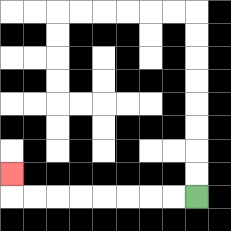{'start': '[8, 8]', 'end': '[0, 7]', 'path_directions': 'L,L,L,L,L,L,L,L,U', 'path_coordinates': '[[8, 8], [7, 8], [6, 8], [5, 8], [4, 8], [3, 8], [2, 8], [1, 8], [0, 8], [0, 7]]'}